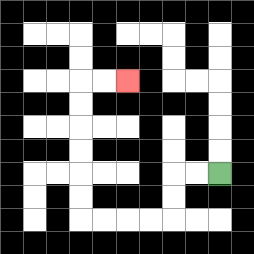{'start': '[9, 7]', 'end': '[5, 3]', 'path_directions': 'L,L,D,D,L,L,L,L,U,U,U,U,U,U,R,R', 'path_coordinates': '[[9, 7], [8, 7], [7, 7], [7, 8], [7, 9], [6, 9], [5, 9], [4, 9], [3, 9], [3, 8], [3, 7], [3, 6], [3, 5], [3, 4], [3, 3], [4, 3], [5, 3]]'}